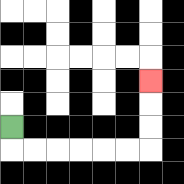{'start': '[0, 5]', 'end': '[6, 3]', 'path_directions': 'D,R,R,R,R,R,R,U,U,U', 'path_coordinates': '[[0, 5], [0, 6], [1, 6], [2, 6], [3, 6], [4, 6], [5, 6], [6, 6], [6, 5], [6, 4], [6, 3]]'}